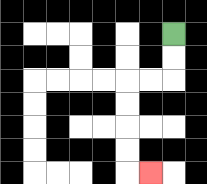{'start': '[7, 1]', 'end': '[6, 7]', 'path_directions': 'D,D,L,L,D,D,D,D,R', 'path_coordinates': '[[7, 1], [7, 2], [7, 3], [6, 3], [5, 3], [5, 4], [5, 5], [5, 6], [5, 7], [6, 7]]'}